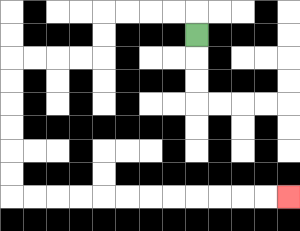{'start': '[8, 1]', 'end': '[12, 8]', 'path_directions': 'U,L,L,L,L,D,D,L,L,L,L,D,D,D,D,D,D,R,R,R,R,R,R,R,R,R,R,R,R', 'path_coordinates': '[[8, 1], [8, 0], [7, 0], [6, 0], [5, 0], [4, 0], [4, 1], [4, 2], [3, 2], [2, 2], [1, 2], [0, 2], [0, 3], [0, 4], [0, 5], [0, 6], [0, 7], [0, 8], [1, 8], [2, 8], [3, 8], [4, 8], [5, 8], [6, 8], [7, 8], [8, 8], [9, 8], [10, 8], [11, 8], [12, 8]]'}